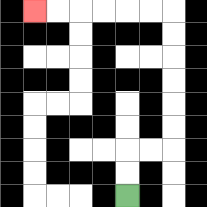{'start': '[5, 8]', 'end': '[1, 0]', 'path_directions': 'U,U,R,R,U,U,U,U,U,U,L,L,L,L,L,L', 'path_coordinates': '[[5, 8], [5, 7], [5, 6], [6, 6], [7, 6], [7, 5], [7, 4], [7, 3], [7, 2], [7, 1], [7, 0], [6, 0], [5, 0], [4, 0], [3, 0], [2, 0], [1, 0]]'}